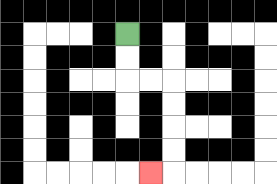{'start': '[5, 1]', 'end': '[6, 7]', 'path_directions': 'D,D,R,R,D,D,D,D,L', 'path_coordinates': '[[5, 1], [5, 2], [5, 3], [6, 3], [7, 3], [7, 4], [7, 5], [7, 6], [7, 7], [6, 7]]'}